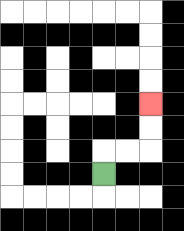{'start': '[4, 7]', 'end': '[6, 4]', 'path_directions': 'U,R,R,U,U', 'path_coordinates': '[[4, 7], [4, 6], [5, 6], [6, 6], [6, 5], [6, 4]]'}